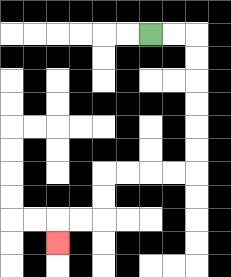{'start': '[6, 1]', 'end': '[2, 10]', 'path_directions': 'R,R,D,D,D,D,D,D,L,L,L,L,D,D,L,L,D', 'path_coordinates': '[[6, 1], [7, 1], [8, 1], [8, 2], [8, 3], [8, 4], [8, 5], [8, 6], [8, 7], [7, 7], [6, 7], [5, 7], [4, 7], [4, 8], [4, 9], [3, 9], [2, 9], [2, 10]]'}